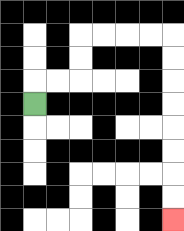{'start': '[1, 4]', 'end': '[7, 9]', 'path_directions': 'U,R,R,U,U,R,R,R,R,D,D,D,D,D,D,D,D', 'path_coordinates': '[[1, 4], [1, 3], [2, 3], [3, 3], [3, 2], [3, 1], [4, 1], [5, 1], [6, 1], [7, 1], [7, 2], [7, 3], [7, 4], [7, 5], [7, 6], [7, 7], [7, 8], [7, 9]]'}